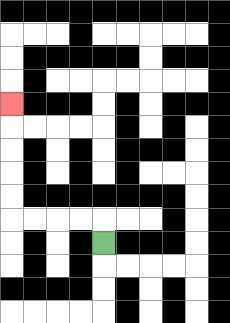{'start': '[4, 10]', 'end': '[0, 4]', 'path_directions': 'U,L,L,L,L,U,U,U,U,U', 'path_coordinates': '[[4, 10], [4, 9], [3, 9], [2, 9], [1, 9], [0, 9], [0, 8], [0, 7], [0, 6], [0, 5], [0, 4]]'}